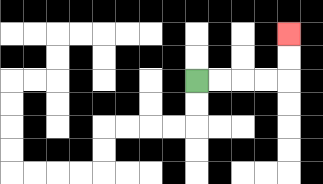{'start': '[8, 3]', 'end': '[12, 1]', 'path_directions': 'R,R,R,R,U,U', 'path_coordinates': '[[8, 3], [9, 3], [10, 3], [11, 3], [12, 3], [12, 2], [12, 1]]'}